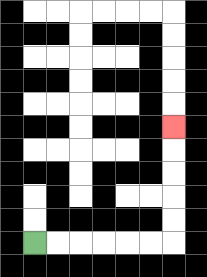{'start': '[1, 10]', 'end': '[7, 5]', 'path_directions': 'R,R,R,R,R,R,U,U,U,U,U', 'path_coordinates': '[[1, 10], [2, 10], [3, 10], [4, 10], [5, 10], [6, 10], [7, 10], [7, 9], [7, 8], [7, 7], [7, 6], [7, 5]]'}